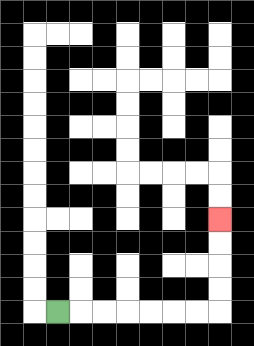{'start': '[2, 13]', 'end': '[9, 9]', 'path_directions': 'R,R,R,R,R,R,R,U,U,U,U', 'path_coordinates': '[[2, 13], [3, 13], [4, 13], [5, 13], [6, 13], [7, 13], [8, 13], [9, 13], [9, 12], [9, 11], [9, 10], [9, 9]]'}